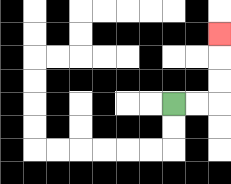{'start': '[7, 4]', 'end': '[9, 1]', 'path_directions': 'R,R,U,U,U', 'path_coordinates': '[[7, 4], [8, 4], [9, 4], [9, 3], [9, 2], [9, 1]]'}